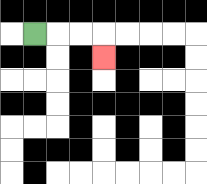{'start': '[1, 1]', 'end': '[4, 2]', 'path_directions': 'R,R,R,D', 'path_coordinates': '[[1, 1], [2, 1], [3, 1], [4, 1], [4, 2]]'}